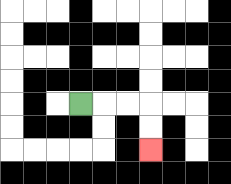{'start': '[3, 4]', 'end': '[6, 6]', 'path_directions': 'R,R,R,D,D', 'path_coordinates': '[[3, 4], [4, 4], [5, 4], [6, 4], [6, 5], [6, 6]]'}